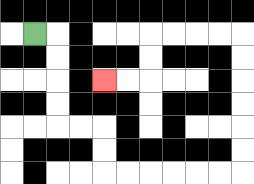{'start': '[1, 1]', 'end': '[4, 3]', 'path_directions': 'R,D,D,D,D,R,R,D,D,R,R,R,R,R,R,U,U,U,U,U,U,L,L,L,L,D,D,L,L', 'path_coordinates': '[[1, 1], [2, 1], [2, 2], [2, 3], [2, 4], [2, 5], [3, 5], [4, 5], [4, 6], [4, 7], [5, 7], [6, 7], [7, 7], [8, 7], [9, 7], [10, 7], [10, 6], [10, 5], [10, 4], [10, 3], [10, 2], [10, 1], [9, 1], [8, 1], [7, 1], [6, 1], [6, 2], [6, 3], [5, 3], [4, 3]]'}